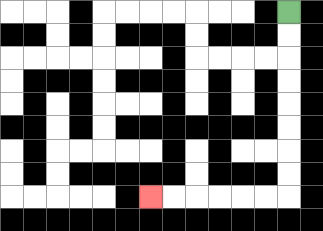{'start': '[12, 0]', 'end': '[6, 8]', 'path_directions': 'D,D,D,D,D,D,D,D,L,L,L,L,L,L', 'path_coordinates': '[[12, 0], [12, 1], [12, 2], [12, 3], [12, 4], [12, 5], [12, 6], [12, 7], [12, 8], [11, 8], [10, 8], [9, 8], [8, 8], [7, 8], [6, 8]]'}